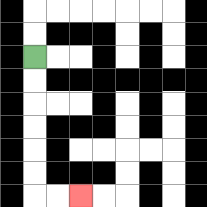{'start': '[1, 2]', 'end': '[3, 8]', 'path_directions': 'D,D,D,D,D,D,R,R', 'path_coordinates': '[[1, 2], [1, 3], [1, 4], [1, 5], [1, 6], [1, 7], [1, 8], [2, 8], [3, 8]]'}